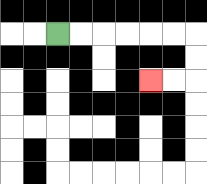{'start': '[2, 1]', 'end': '[6, 3]', 'path_directions': 'R,R,R,R,R,R,D,D,L,L', 'path_coordinates': '[[2, 1], [3, 1], [4, 1], [5, 1], [6, 1], [7, 1], [8, 1], [8, 2], [8, 3], [7, 3], [6, 3]]'}